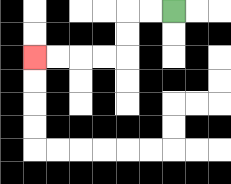{'start': '[7, 0]', 'end': '[1, 2]', 'path_directions': 'L,L,D,D,L,L,L,L', 'path_coordinates': '[[7, 0], [6, 0], [5, 0], [5, 1], [5, 2], [4, 2], [3, 2], [2, 2], [1, 2]]'}